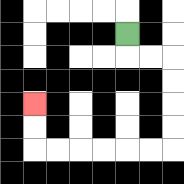{'start': '[5, 1]', 'end': '[1, 4]', 'path_directions': 'D,R,R,D,D,D,D,L,L,L,L,L,L,U,U', 'path_coordinates': '[[5, 1], [5, 2], [6, 2], [7, 2], [7, 3], [7, 4], [7, 5], [7, 6], [6, 6], [5, 6], [4, 6], [3, 6], [2, 6], [1, 6], [1, 5], [1, 4]]'}